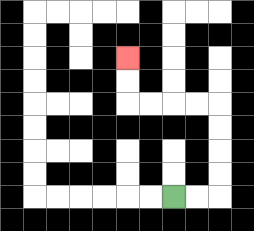{'start': '[7, 8]', 'end': '[5, 2]', 'path_directions': 'R,R,U,U,U,U,L,L,L,L,U,U', 'path_coordinates': '[[7, 8], [8, 8], [9, 8], [9, 7], [9, 6], [9, 5], [9, 4], [8, 4], [7, 4], [6, 4], [5, 4], [5, 3], [5, 2]]'}